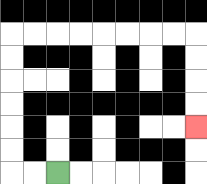{'start': '[2, 7]', 'end': '[8, 5]', 'path_directions': 'L,L,U,U,U,U,U,U,R,R,R,R,R,R,R,R,D,D,D,D', 'path_coordinates': '[[2, 7], [1, 7], [0, 7], [0, 6], [0, 5], [0, 4], [0, 3], [0, 2], [0, 1], [1, 1], [2, 1], [3, 1], [4, 1], [5, 1], [6, 1], [7, 1], [8, 1], [8, 2], [8, 3], [8, 4], [8, 5]]'}